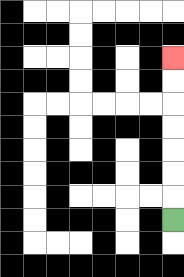{'start': '[7, 9]', 'end': '[7, 2]', 'path_directions': 'U,U,U,U,U,U,U', 'path_coordinates': '[[7, 9], [7, 8], [7, 7], [7, 6], [7, 5], [7, 4], [7, 3], [7, 2]]'}